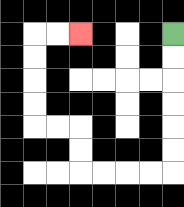{'start': '[7, 1]', 'end': '[3, 1]', 'path_directions': 'D,D,D,D,D,D,L,L,L,L,U,U,L,L,U,U,U,U,R,R', 'path_coordinates': '[[7, 1], [7, 2], [7, 3], [7, 4], [7, 5], [7, 6], [7, 7], [6, 7], [5, 7], [4, 7], [3, 7], [3, 6], [3, 5], [2, 5], [1, 5], [1, 4], [1, 3], [1, 2], [1, 1], [2, 1], [3, 1]]'}